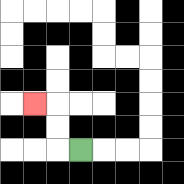{'start': '[3, 6]', 'end': '[1, 4]', 'path_directions': 'L,U,U,L', 'path_coordinates': '[[3, 6], [2, 6], [2, 5], [2, 4], [1, 4]]'}